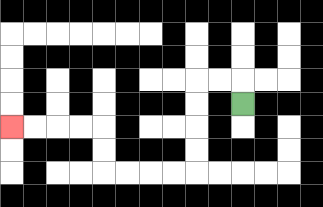{'start': '[10, 4]', 'end': '[0, 5]', 'path_directions': 'U,L,L,D,D,D,D,L,L,L,L,U,U,L,L,L,L', 'path_coordinates': '[[10, 4], [10, 3], [9, 3], [8, 3], [8, 4], [8, 5], [8, 6], [8, 7], [7, 7], [6, 7], [5, 7], [4, 7], [4, 6], [4, 5], [3, 5], [2, 5], [1, 5], [0, 5]]'}